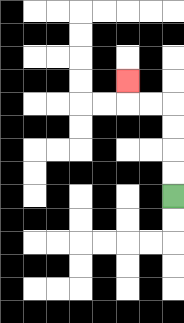{'start': '[7, 8]', 'end': '[5, 3]', 'path_directions': 'U,U,U,U,L,L,U', 'path_coordinates': '[[7, 8], [7, 7], [7, 6], [7, 5], [7, 4], [6, 4], [5, 4], [5, 3]]'}